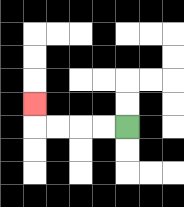{'start': '[5, 5]', 'end': '[1, 4]', 'path_directions': 'L,L,L,L,U', 'path_coordinates': '[[5, 5], [4, 5], [3, 5], [2, 5], [1, 5], [1, 4]]'}